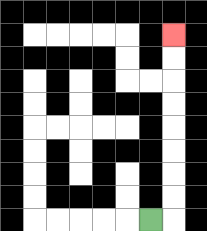{'start': '[6, 9]', 'end': '[7, 1]', 'path_directions': 'R,U,U,U,U,U,U,U,U', 'path_coordinates': '[[6, 9], [7, 9], [7, 8], [7, 7], [7, 6], [7, 5], [7, 4], [7, 3], [7, 2], [7, 1]]'}